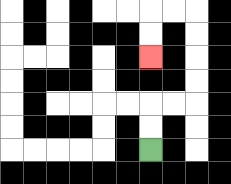{'start': '[6, 6]', 'end': '[6, 2]', 'path_directions': 'U,U,R,R,U,U,U,U,L,L,D,D', 'path_coordinates': '[[6, 6], [6, 5], [6, 4], [7, 4], [8, 4], [8, 3], [8, 2], [8, 1], [8, 0], [7, 0], [6, 0], [6, 1], [6, 2]]'}